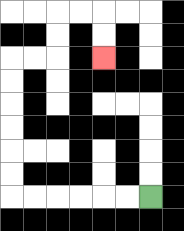{'start': '[6, 8]', 'end': '[4, 2]', 'path_directions': 'L,L,L,L,L,L,U,U,U,U,U,U,R,R,U,U,R,R,D,D', 'path_coordinates': '[[6, 8], [5, 8], [4, 8], [3, 8], [2, 8], [1, 8], [0, 8], [0, 7], [0, 6], [0, 5], [0, 4], [0, 3], [0, 2], [1, 2], [2, 2], [2, 1], [2, 0], [3, 0], [4, 0], [4, 1], [4, 2]]'}